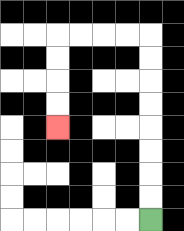{'start': '[6, 9]', 'end': '[2, 5]', 'path_directions': 'U,U,U,U,U,U,U,U,L,L,L,L,D,D,D,D', 'path_coordinates': '[[6, 9], [6, 8], [6, 7], [6, 6], [6, 5], [6, 4], [6, 3], [6, 2], [6, 1], [5, 1], [4, 1], [3, 1], [2, 1], [2, 2], [2, 3], [2, 4], [2, 5]]'}